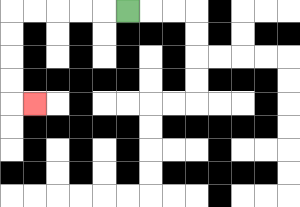{'start': '[5, 0]', 'end': '[1, 4]', 'path_directions': 'L,L,L,L,L,D,D,D,D,R', 'path_coordinates': '[[5, 0], [4, 0], [3, 0], [2, 0], [1, 0], [0, 0], [0, 1], [0, 2], [0, 3], [0, 4], [1, 4]]'}